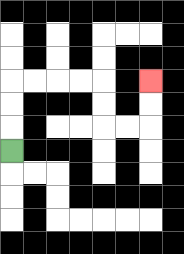{'start': '[0, 6]', 'end': '[6, 3]', 'path_directions': 'U,U,U,R,R,R,R,D,D,R,R,U,U', 'path_coordinates': '[[0, 6], [0, 5], [0, 4], [0, 3], [1, 3], [2, 3], [3, 3], [4, 3], [4, 4], [4, 5], [5, 5], [6, 5], [6, 4], [6, 3]]'}